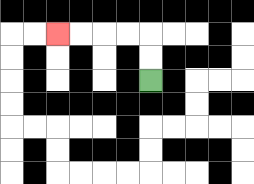{'start': '[6, 3]', 'end': '[2, 1]', 'path_directions': 'U,U,L,L,L,L', 'path_coordinates': '[[6, 3], [6, 2], [6, 1], [5, 1], [4, 1], [3, 1], [2, 1]]'}